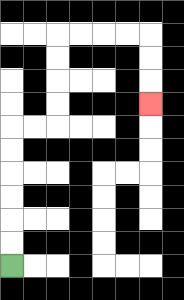{'start': '[0, 11]', 'end': '[6, 4]', 'path_directions': 'U,U,U,U,U,U,R,R,U,U,U,U,R,R,R,R,D,D,D', 'path_coordinates': '[[0, 11], [0, 10], [0, 9], [0, 8], [0, 7], [0, 6], [0, 5], [1, 5], [2, 5], [2, 4], [2, 3], [2, 2], [2, 1], [3, 1], [4, 1], [5, 1], [6, 1], [6, 2], [6, 3], [6, 4]]'}